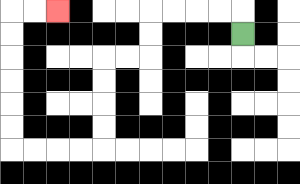{'start': '[10, 1]', 'end': '[2, 0]', 'path_directions': 'U,L,L,L,L,D,D,L,L,D,D,D,D,L,L,L,L,U,U,U,U,U,U,R,R', 'path_coordinates': '[[10, 1], [10, 0], [9, 0], [8, 0], [7, 0], [6, 0], [6, 1], [6, 2], [5, 2], [4, 2], [4, 3], [4, 4], [4, 5], [4, 6], [3, 6], [2, 6], [1, 6], [0, 6], [0, 5], [0, 4], [0, 3], [0, 2], [0, 1], [0, 0], [1, 0], [2, 0]]'}